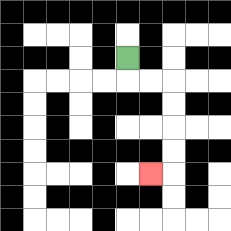{'start': '[5, 2]', 'end': '[6, 7]', 'path_directions': 'D,R,R,D,D,D,D,L', 'path_coordinates': '[[5, 2], [5, 3], [6, 3], [7, 3], [7, 4], [7, 5], [7, 6], [7, 7], [6, 7]]'}